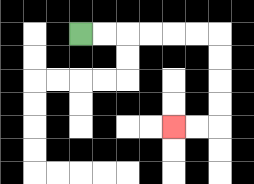{'start': '[3, 1]', 'end': '[7, 5]', 'path_directions': 'R,R,R,R,R,R,D,D,D,D,L,L', 'path_coordinates': '[[3, 1], [4, 1], [5, 1], [6, 1], [7, 1], [8, 1], [9, 1], [9, 2], [9, 3], [9, 4], [9, 5], [8, 5], [7, 5]]'}